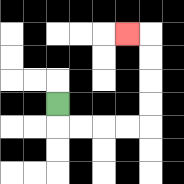{'start': '[2, 4]', 'end': '[5, 1]', 'path_directions': 'D,R,R,R,R,U,U,U,U,L', 'path_coordinates': '[[2, 4], [2, 5], [3, 5], [4, 5], [5, 5], [6, 5], [6, 4], [6, 3], [6, 2], [6, 1], [5, 1]]'}